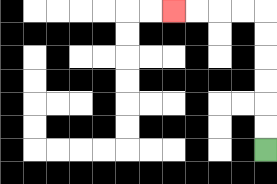{'start': '[11, 6]', 'end': '[7, 0]', 'path_directions': 'U,U,U,U,U,U,L,L,L,L', 'path_coordinates': '[[11, 6], [11, 5], [11, 4], [11, 3], [11, 2], [11, 1], [11, 0], [10, 0], [9, 0], [8, 0], [7, 0]]'}